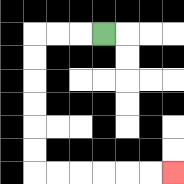{'start': '[4, 1]', 'end': '[7, 7]', 'path_directions': 'L,L,L,D,D,D,D,D,D,R,R,R,R,R,R', 'path_coordinates': '[[4, 1], [3, 1], [2, 1], [1, 1], [1, 2], [1, 3], [1, 4], [1, 5], [1, 6], [1, 7], [2, 7], [3, 7], [4, 7], [5, 7], [6, 7], [7, 7]]'}